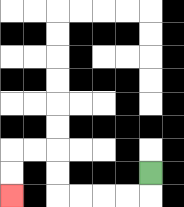{'start': '[6, 7]', 'end': '[0, 8]', 'path_directions': 'D,L,L,L,L,U,U,L,L,D,D', 'path_coordinates': '[[6, 7], [6, 8], [5, 8], [4, 8], [3, 8], [2, 8], [2, 7], [2, 6], [1, 6], [0, 6], [0, 7], [0, 8]]'}